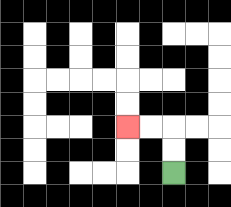{'start': '[7, 7]', 'end': '[5, 5]', 'path_directions': 'U,U,L,L', 'path_coordinates': '[[7, 7], [7, 6], [7, 5], [6, 5], [5, 5]]'}